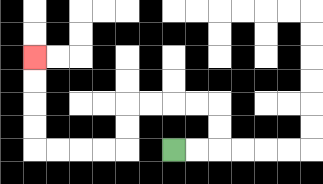{'start': '[7, 6]', 'end': '[1, 2]', 'path_directions': 'R,R,U,U,L,L,L,L,D,D,L,L,L,L,U,U,U,U', 'path_coordinates': '[[7, 6], [8, 6], [9, 6], [9, 5], [9, 4], [8, 4], [7, 4], [6, 4], [5, 4], [5, 5], [5, 6], [4, 6], [3, 6], [2, 6], [1, 6], [1, 5], [1, 4], [1, 3], [1, 2]]'}